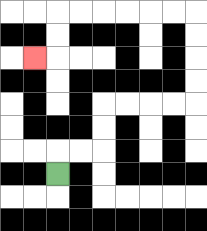{'start': '[2, 7]', 'end': '[1, 2]', 'path_directions': 'U,R,R,U,U,R,R,R,R,U,U,U,U,L,L,L,L,L,L,D,D,L', 'path_coordinates': '[[2, 7], [2, 6], [3, 6], [4, 6], [4, 5], [4, 4], [5, 4], [6, 4], [7, 4], [8, 4], [8, 3], [8, 2], [8, 1], [8, 0], [7, 0], [6, 0], [5, 0], [4, 0], [3, 0], [2, 0], [2, 1], [2, 2], [1, 2]]'}